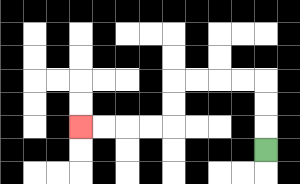{'start': '[11, 6]', 'end': '[3, 5]', 'path_directions': 'U,U,U,L,L,L,L,D,D,L,L,L,L', 'path_coordinates': '[[11, 6], [11, 5], [11, 4], [11, 3], [10, 3], [9, 3], [8, 3], [7, 3], [7, 4], [7, 5], [6, 5], [5, 5], [4, 5], [3, 5]]'}